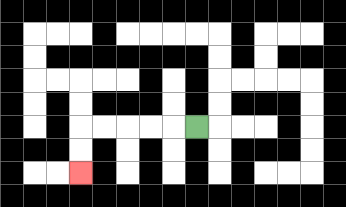{'start': '[8, 5]', 'end': '[3, 7]', 'path_directions': 'L,L,L,L,L,D,D', 'path_coordinates': '[[8, 5], [7, 5], [6, 5], [5, 5], [4, 5], [3, 5], [3, 6], [3, 7]]'}